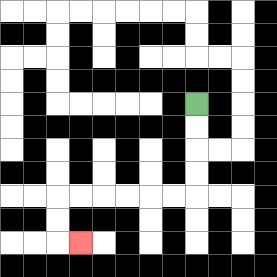{'start': '[8, 4]', 'end': '[3, 10]', 'path_directions': 'D,D,D,D,L,L,L,L,L,L,D,D,R', 'path_coordinates': '[[8, 4], [8, 5], [8, 6], [8, 7], [8, 8], [7, 8], [6, 8], [5, 8], [4, 8], [3, 8], [2, 8], [2, 9], [2, 10], [3, 10]]'}